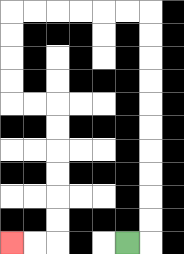{'start': '[5, 10]', 'end': '[0, 10]', 'path_directions': 'R,U,U,U,U,U,U,U,U,U,U,L,L,L,L,L,L,D,D,D,D,R,R,D,D,D,D,D,D,L,L', 'path_coordinates': '[[5, 10], [6, 10], [6, 9], [6, 8], [6, 7], [6, 6], [6, 5], [6, 4], [6, 3], [6, 2], [6, 1], [6, 0], [5, 0], [4, 0], [3, 0], [2, 0], [1, 0], [0, 0], [0, 1], [0, 2], [0, 3], [0, 4], [1, 4], [2, 4], [2, 5], [2, 6], [2, 7], [2, 8], [2, 9], [2, 10], [1, 10], [0, 10]]'}